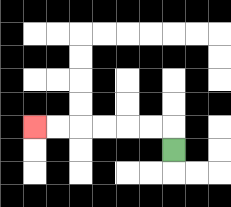{'start': '[7, 6]', 'end': '[1, 5]', 'path_directions': 'U,L,L,L,L,L,L', 'path_coordinates': '[[7, 6], [7, 5], [6, 5], [5, 5], [4, 5], [3, 5], [2, 5], [1, 5]]'}